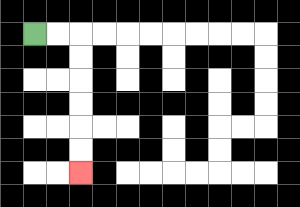{'start': '[1, 1]', 'end': '[3, 7]', 'path_directions': 'R,R,D,D,D,D,D,D', 'path_coordinates': '[[1, 1], [2, 1], [3, 1], [3, 2], [3, 3], [3, 4], [3, 5], [3, 6], [3, 7]]'}